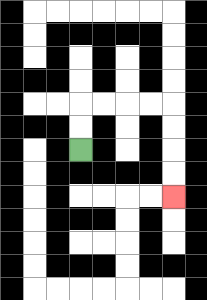{'start': '[3, 6]', 'end': '[7, 8]', 'path_directions': 'U,U,R,R,R,R,D,D,D,D', 'path_coordinates': '[[3, 6], [3, 5], [3, 4], [4, 4], [5, 4], [6, 4], [7, 4], [7, 5], [7, 6], [7, 7], [7, 8]]'}